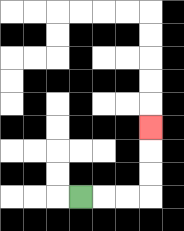{'start': '[3, 8]', 'end': '[6, 5]', 'path_directions': 'R,R,R,U,U,U', 'path_coordinates': '[[3, 8], [4, 8], [5, 8], [6, 8], [6, 7], [6, 6], [6, 5]]'}